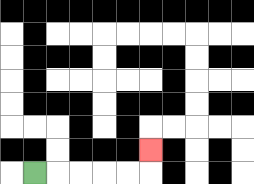{'start': '[1, 7]', 'end': '[6, 6]', 'path_directions': 'R,R,R,R,R,U', 'path_coordinates': '[[1, 7], [2, 7], [3, 7], [4, 7], [5, 7], [6, 7], [6, 6]]'}